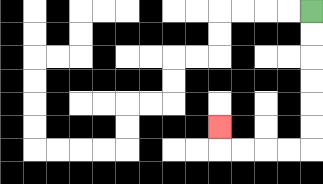{'start': '[13, 0]', 'end': '[9, 5]', 'path_directions': 'D,D,D,D,D,D,L,L,L,L,U', 'path_coordinates': '[[13, 0], [13, 1], [13, 2], [13, 3], [13, 4], [13, 5], [13, 6], [12, 6], [11, 6], [10, 6], [9, 6], [9, 5]]'}